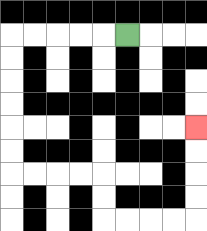{'start': '[5, 1]', 'end': '[8, 5]', 'path_directions': 'L,L,L,L,L,D,D,D,D,D,D,R,R,R,R,D,D,R,R,R,R,U,U,U,U', 'path_coordinates': '[[5, 1], [4, 1], [3, 1], [2, 1], [1, 1], [0, 1], [0, 2], [0, 3], [0, 4], [0, 5], [0, 6], [0, 7], [1, 7], [2, 7], [3, 7], [4, 7], [4, 8], [4, 9], [5, 9], [6, 9], [7, 9], [8, 9], [8, 8], [8, 7], [8, 6], [8, 5]]'}